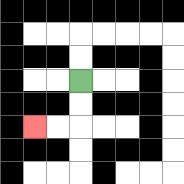{'start': '[3, 3]', 'end': '[1, 5]', 'path_directions': 'D,D,L,L', 'path_coordinates': '[[3, 3], [3, 4], [3, 5], [2, 5], [1, 5]]'}